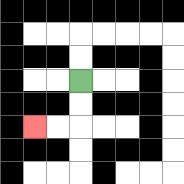{'start': '[3, 3]', 'end': '[1, 5]', 'path_directions': 'D,D,L,L', 'path_coordinates': '[[3, 3], [3, 4], [3, 5], [2, 5], [1, 5]]'}